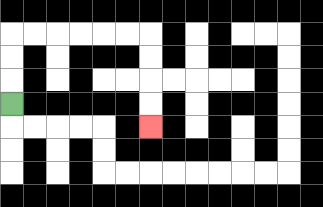{'start': '[0, 4]', 'end': '[6, 5]', 'path_directions': 'U,U,U,R,R,R,R,R,R,D,D,D,D', 'path_coordinates': '[[0, 4], [0, 3], [0, 2], [0, 1], [1, 1], [2, 1], [3, 1], [4, 1], [5, 1], [6, 1], [6, 2], [6, 3], [6, 4], [6, 5]]'}